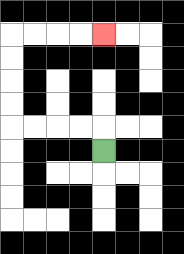{'start': '[4, 6]', 'end': '[4, 1]', 'path_directions': 'U,L,L,L,L,U,U,U,U,R,R,R,R', 'path_coordinates': '[[4, 6], [4, 5], [3, 5], [2, 5], [1, 5], [0, 5], [0, 4], [0, 3], [0, 2], [0, 1], [1, 1], [2, 1], [3, 1], [4, 1]]'}